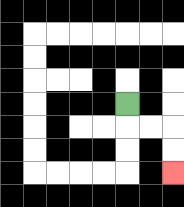{'start': '[5, 4]', 'end': '[7, 7]', 'path_directions': 'D,R,R,D,D', 'path_coordinates': '[[5, 4], [5, 5], [6, 5], [7, 5], [7, 6], [7, 7]]'}